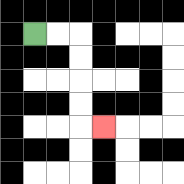{'start': '[1, 1]', 'end': '[4, 5]', 'path_directions': 'R,R,D,D,D,D,R', 'path_coordinates': '[[1, 1], [2, 1], [3, 1], [3, 2], [3, 3], [3, 4], [3, 5], [4, 5]]'}